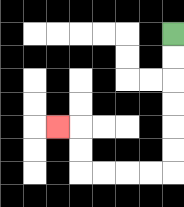{'start': '[7, 1]', 'end': '[2, 5]', 'path_directions': 'D,D,D,D,D,D,L,L,L,L,U,U,L', 'path_coordinates': '[[7, 1], [7, 2], [7, 3], [7, 4], [7, 5], [7, 6], [7, 7], [6, 7], [5, 7], [4, 7], [3, 7], [3, 6], [3, 5], [2, 5]]'}